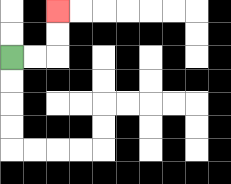{'start': '[0, 2]', 'end': '[2, 0]', 'path_directions': 'R,R,U,U', 'path_coordinates': '[[0, 2], [1, 2], [2, 2], [2, 1], [2, 0]]'}